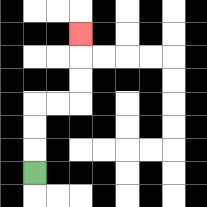{'start': '[1, 7]', 'end': '[3, 1]', 'path_directions': 'U,U,U,R,R,U,U,U', 'path_coordinates': '[[1, 7], [1, 6], [1, 5], [1, 4], [2, 4], [3, 4], [3, 3], [3, 2], [3, 1]]'}